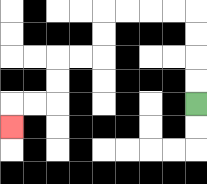{'start': '[8, 4]', 'end': '[0, 5]', 'path_directions': 'U,U,U,U,L,L,L,L,D,D,L,L,D,D,L,L,D', 'path_coordinates': '[[8, 4], [8, 3], [8, 2], [8, 1], [8, 0], [7, 0], [6, 0], [5, 0], [4, 0], [4, 1], [4, 2], [3, 2], [2, 2], [2, 3], [2, 4], [1, 4], [0, 4], [0, 5]]'}